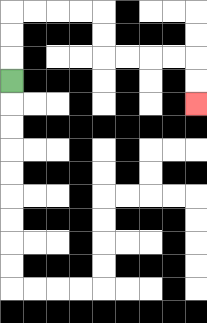{'start': '[0, 3]', 'end': '[8, 4]', 'path_directions': 'U,U,U,R,R,R,R,D,D,R,R,R,R,D,D', 'path_coordinates': '[[0, 3], [0, 2], [0, 1], [0, 0], [1, 0], [2, 0], [3, 0], [4, 0], [4, 1], [4, 2], [5, 2], [6, 2], [7, 2], [8, 2], [8, 3], [8, 4]]'}